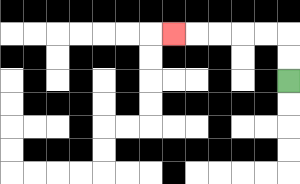{'start': '[12, 3]', 'end': '[7, 1]', 'path_directions': 'U,U,L,L,L,L,L', 'path_coordinates': '[[12, 3], [12, 2], [12, 1], [11, 1], [10, 1], [9, 1], [8, 1], [7, 1]]'}